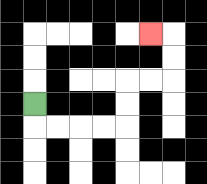{'start': '[1, 4]', 'end': '[6, 1]', 'path_directions': 'D,R,R,R,R,U,U,R,R,U,U,L', 'path_coordinates': '[[1, 4], [1, 5], [2, 5], [3, 5], [4, 5], [5, 5], [5, 4], [5, 3], [6, 3], [7, 3], [7, 2], [7, 1], [6, 1]]'}